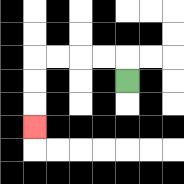{'start': '[5, 3]', 'end': '[1, 5]', 'path_directions': 'U,L,L,L,L,D,D,D', 'path_coordinates': '[[5, 3], [5, 2], [4, 2], [3, 2], [2, 2], [1, 2], [1, 3], [1, 4], [1, 5]]'}